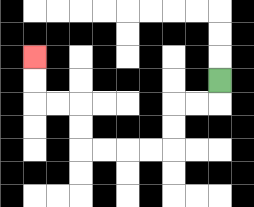{'start': '[9, 3]', 'end': '[1, 2]', 'path_directions': 'D,L,L,D,D,L,L,L,L,U,U,L,L,U,U', 'path_coordinates': '[[9, 3], [9, 4], [8, 4], [7, 4], [7, 5], [7, 6], [6, 6], [5, 6], [4, 6], [3, 6], [3, 5], [3, 4], [2, 4], [1, 4], [1, 3], [1, 2]]'}